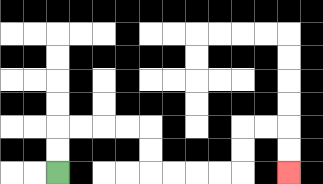{'start': '[2, 7]', 'end': '[12, 7]', 'path_directions': 'U,U,R,R,R,R,D,D,R,R,R,R,U,U,R,R,D,D', 'path_coordinates': '[[2, 7], [2, 6], [2, 5], [3, 5], [4, 5], [5, 5], [6, 5], [6, 6], [6, 7], [7, 7], [8, 7], [9, 7], [10, 7], [10, 6], [10, 5], [11, 5], [12, 5], [12, 6], [12, 7]]'}